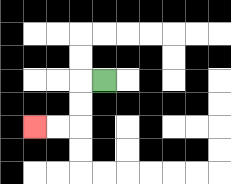{'start': '[4, 3]', 'end': '[1, 5]', 'path_directions': 'L,D,D,L,L', 'path_coordinates': '[[4, 3], [3, 3], [3, 4], [3, 5], [2, 5], [1, 5]]'}